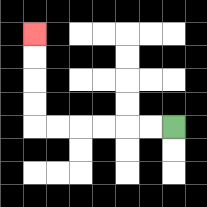{'start': '[7, 5]', 'end': '[1, 1]', 'path_directions': 'L,L,L,L,L,L,U,U,U,U', 'path_coordinates': '[[7, 5], [6, 5], [5, 5], [4, 5], [3, 5], [2, 5], [1, 5], [1, 4], [1, 3], [1, 2], [1, 1]]'}